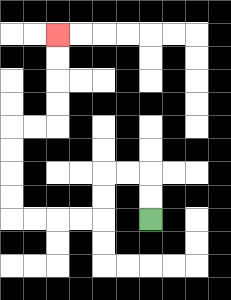{'start': '[6, 9]', 'end': '[2, 1]', 'path_directions': 'U,U,L,L,D,D,L,L,L,L,U,U,U,U,R,R,U,U,U,U', 'path_coordinates': '[[6, 9], [6, 8], [6, 7], [5, 7], [4, 7], [4, 8], [4, 9], [3, 9], [2, 9], [1, 9], [0, 9], [0, 8], [0, 7], [0, 6], [0, 5], [1, 5], [2, 5], [2, 4], [2, 3], [2, 2], [2, 1]]'}